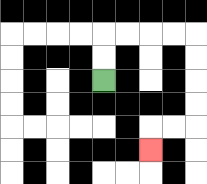{'start': '[4, 3]', 'end': '[6, 6]', 'path_directions': 'U,U,R,R,R,R,D,D,D,D,L,L,D', 'path_coordinates': '[[4, 3], [4, 2], [4, 1], [5, 1], [6, 1], [7, 1], [8, 1], [8, 2], [8, 3], [8, 4], [8, 5], [7, 5], [6, 5], [6, 6]]'}